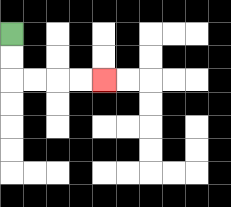{'start': '[0, 1]', 'end': '[4, 3]', 'path_directions': 'D,D,R,R,R,R', 'path_coordinates': '[[0, 1], [0, 2], [0, 3], [1, 3], [2, 3], [3, 3], [4, 3]]'}